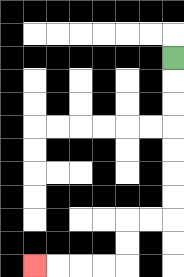{'start': '[7, 2]', 'end': '[1, 11]', 'path_directions': 'D,D,D,D,D,D,D,L,L,D,D,L,L,L,L', 'path_coordinates': '[[7, 2], [7, 3], [7, 4], [7, 5], [7, 6], [7, 7], [7, 8], [7, 9], [6, 9], [5, 9], [5, 10], [5, 11], [4, 11], [3, 11], [2, 11], [1, 11]]'}